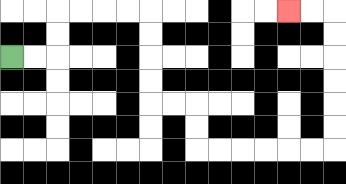{'start': '[0, 2]', 'end': '[12, 0]', 'path_directions': 'R,R,U,U,R,R,R,R,D,D,D,D,R,R,D,D,R,R,R,R,R,R,U,U,U,U,U,U,L,L', 'path_coordinates': '[[0, 2], [1, 2], [2, 2], [2, 1], [2, 0], [3, 0], [4, 0], [5, 0], [6, 0], [6, 1], [6, 2], [6, 3], [6, 4], [7, 4], [8, 4], [8, 5], [8, 6], [9, 6], [10, 6], [11, 6], [12, 6], [13, 6], [14, 6], [14, 5], [14, 4], [14, 3], [14, 2], [14, 1], [14, 0], [13, 0], [12, 0]]'}